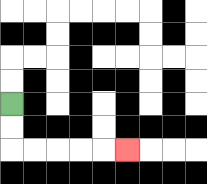{'start': '[0, 4]', 'end': '[5, 6]', 'path_directions': 'D,D,R,R,R,R,R', 'path_coordinates': '[[0, 4], [0, 5], [0, 6], [1, 6], [2, 6], [3, 6], [4, 6], [5, 6]]'}